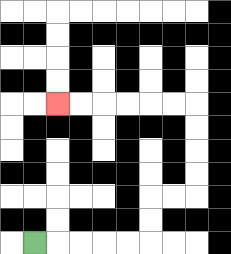{'start': '[1, 10]', 'end': '[2, 4]', 'path_directions': 'R,R,R,R,R,U,U,R,R,U,U,U,U,L,L,L,L,L,L', 'path_coordinates': '[[1, 10], [2, 10], [3, 10], [4, 10], [5, 10], [6, 10], [6, 9], [6, 8], [7, 8], [8, 8], [8, 7], [8, 6], [8, 5], [8, 4], [7, 4], [6, 4], [5, 4], [4, 4], [3, 4], [2, 4]]'}